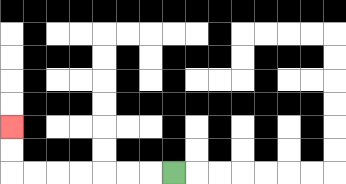{'start': '[7, 7]', 'end': '[0, 5]', 'path_directions': 'L,L,L,L,L,L,L,U,U', 'path_coordinates': '[[7, 7], [6, 7], [5, 7], [4, 7], [3, 7], [2, 7], [1, 7], [0, 7], [0, 6], [0, 5]]'}